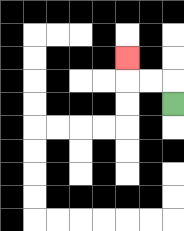{'start': '[7, 4]', 'end': '[5, 2]', 'path_directions': 'U,L,L,U', 'path_coordinates': '[[7, 4], [7, 3], [6, 3], [5, 3], [5, 2]]'}